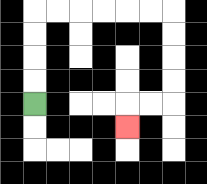{'start': '[1, 4]', 'end': '[5, 5]', 'path_directions': 'U,U,U,U,R,R,R,R,R,R,D,D,D,D,L,L,D', 'path_coordinates': '[[1, 4], [1, 3], [1, 2], [1, 1], [1, 0], [2, 0], [3, 0], [4, 0], [5, 0], [6, 0], [7, 0], [7, 1], [7, 2], [7, 3], [7, 4], [6, 4], [5, 4], [5, 5]]'}